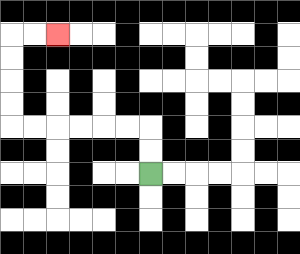{'start': '[6, 7]', 'end': '[2, 1]', 'path_directions': 'U,U,L,L,L,L,L,L,U,U,U,U,R,R', 'path_coordinates': '[[6, 7], [6, 6], [6, 5], [5, 5], [4, 5], [3, 5], [2, 5], [1, 5], [0, 5], [0, 4], [0, 3], [0, 2], [0, 1], [1, 1], [2, 1]]'}